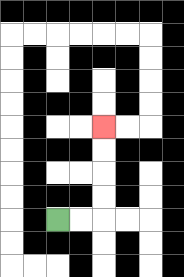{'start': '[2, 9]', 'end': '[4, 5]', 'path_directions': 'R,R,U,U,U,U', 'path_coordinates': '[[2, 9], [3, 9], [4, 9], [4, 8], [4, 7], [4, 6], [4, 5]]'}